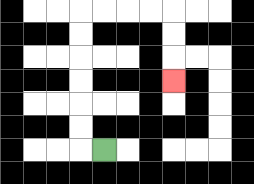{'start': '[4, 6]', 'end': '[7, 3]', 'path_directions': 'L,U,U,U,U,U,U,R,R,R,R,D,D,D', 'path_coordinates': '[[4, 6], [3, 6], [3, 5], [3, 4], [3, 3], [3, 2], [3, 1], [3, 0], [4, 0], [5, 0], [6, 0], [7, 0], [7, 1], [7, 2], [7, 3]]'}